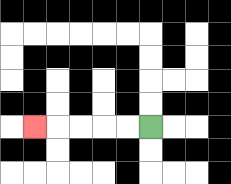{'start': '[6, 5]', 'end': '[1, 5]', 'path_directions': 'L,L,L,L,L', 'path_coordinates': '[[6, 5], [5, 5], [4, 5], [3, 5], [2, 5], [1, 5]]'}